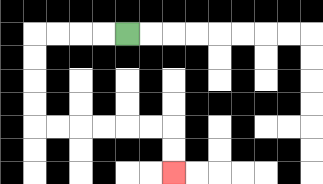{'start': '[5, 1]', 'end': '[7, 7]', 'path_directions': 'L,L,L,L,D,D,D,D,R,R,R,R,R,R,D,D', 'path_coordinates': '[[5, 1], [4, 1], [3, 1], [2, 1], [1, 1], [1, 2], [1, 3], [1, 4], [1, 5], [2, 5], [3, 5], [4, 5], [5, 5], [6, 5], [7, 5], [7, 6], [7, 7]]'}